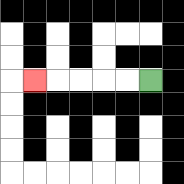{'start': '[6, 3]', 'end': '[1, 3]', 'path_directions': 'L,L,L,L,L', 'path_coordinates': '[[6, 3], [5, 3], [4, 3], [3, 3], [2, 3], [1, 3]]'}